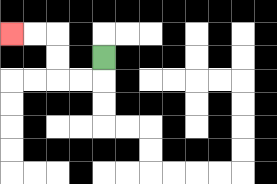{'start': '[4, 2]', 'end': '[0, 1]', 'path_directions': 'D,L,L,U,U,L,L', 'path_coordinates': '[[4, 2], [4, 3], [3, 3], [2, 3], [2, 2], [2, 1], [1, 1], [0, 1]]'}